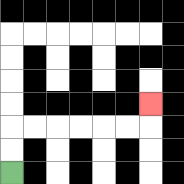{'start': '[0, 7]', 'end': '[6, 4]', 'path_directions': 'U,U,R,R,R,R,R,R,U', 'path_coordinates': '[[0, 7], [0, 6], [0, 5], [1, 5], [2, 5], [3, 5], [4, 5], [5, 5], [6, 5], [6, 4]]'}